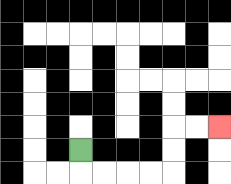{'start': '[3, 6]', 'end': '[9, 5]', 'path_directions': 'D,R,R,R,R,U,U,R,R', 'path_coordinates': '[[3, 6], [3, 7], [4, 7], [5, 7], [6, 7], [7, 7], [7, 6], [7, 5], [8, 5], [9, 5]]'}